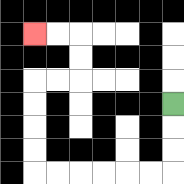{'start': '[7, 4]', 'end': '[1, 1]', 'path_directions': 'D,D,D,L,L,L,L,L,L,U,U,U,U,R,R,U,U,L,L', 'path_coordinates': '[[7, 4], [7, 5], [7, 6], [7, 7], [6, 7], [5, 7], [4, 7], [3, 7], [2, 7], [1, 7], [1, 6], [1, 5], [1, 4], [1, 3], [2, 3], [3, 3], [3, 2], [3, 1], [2, 1], [1, 1]]'}